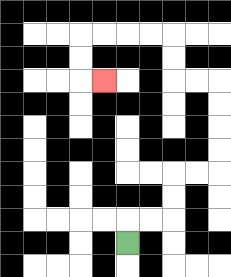{'start': '[5, 10]', 'end': '[4, 3]', 'path_directions': 'U,R,R,U,U,R,R,U,U,U,U,L,L,U,U,L,L,L,L,D,D,R', 'path_coordinates': '[[5, 10], [5, 9], [6, 9], [7, 9], [7, 8], [7, 7], [8, 7], [9, 7], [9, 6], [9, 5], [9, 4], [9, 3], [8, 3], [7, 3], [7, 2], [7, 1], [6, 1], [5, 1], [4, 1], [3, 1], [3, 2], [3, 3], [4, 3]]'}